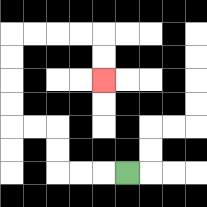{'start': '[5, 7]', 'end': '[4, 3]', 'path_directions': 'L,L,L,U,U,L,L,U,U,U,U,R,R,R,R,D,D', 'path_coordinates': '[[5, 7], [4, 7], [3, 7], [2, 7], [2, 6], [2, 5], [1, 5], [0, 5], [0, 4], [0, 3], [0, 2], [0, 1], [1, 1], [2, 1], [3, 1], [4, 1], [4, 2], [4, 3]]'}